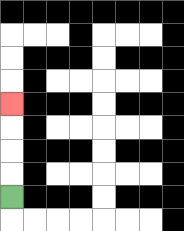{'start': '[0, 8]', 'end': '[0, 4]', 'path_directions': 'U,U,U,U', 'path_coordinates': '[[0, 8], [0, 7], [0, 6], [0, 5], [0, 4]]'}